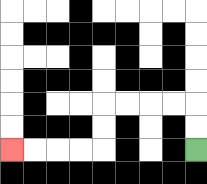{'start': '[8, 6]', 'end': '[0, 6]', 'path_directions': 'U,U,L,L,L,L,D,D,L,L,L,L', 'path_coordinates': '[[8, 6], [8, 5], [8, 4], [7, 4], [6, 4], [5, 4], [4, 4], [4, 5], [4, 6], [3, 6], [2, 6], [1, 6], [0, 6]]'}